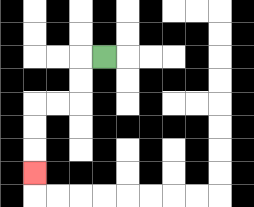{'start': '[4, 2]', 'end': '[1, 7]', 'path_directions': 'L,D,D,L,L,D,D,D', 'path_coordinates': '[[4, 2], [3, 2], [3, 3], [3, 4], [2, 4], [1, 4], [1, 5], [1, 6], [1, 7]]'}